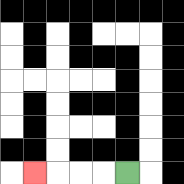{'start': '[5, 7]', 'end': '[1, 7]', 'path_directions': 'L,L,L,L', 'path_coordinates': '[[5, 7], [4, 7], [3, 7], [2, 7], [1, 7]]'}